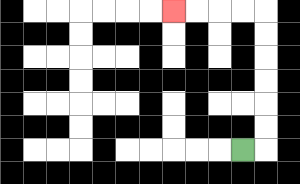{'start': '[10, 6]', 'end': '[7, 0]', 'path_directions': 'R,U,U,U,U,U,U,L,L,L,L', 'path_coordinates': '[[10, 6], [11, 6], [11, 5], [11, 4], [11, 3], [11, 2], [11, 1], [11, 0], [10, 0], [9, 0], [8, 0], [7, 0]]'}